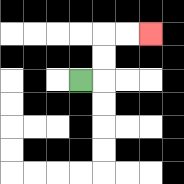{'start': '[3, 3]', 'end': '[6, 1]', 'path_directions': 'R,U,U,R,R', 'path_coordinates': '[[3, 3], [4, 3], [4, 2], [4, 1], [5, 1], [6, 1]]'}